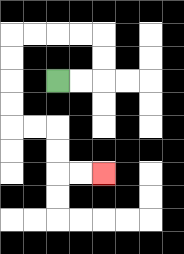{'start': '[2, 3]', 'end': '[4, 7]', 'path_directions': 'R,R,U,U,L,L,L,L,D,D,D,D,R,R,D,D,R,R', 'path_coordinates': '[[2, 3], [3, 3], [4, 3], [4, 2], [4, 1], [3, 1], [2, 1], [1, 1], [0, 1], [0, 2], [0, 3], [0, 4], [0, 5], [1, 5], [2, 5], [2, 6], [2, 7], [3, 7], [4, 7]]'}